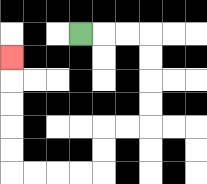{'start': '[3, 1]', 'end': '[0, 2]', 'path_directions': 'R,R,R,D,D,D,D,L,L,D,D,L,L,L,L,U,U,U,U,U', 'path_coordinates': '[[3, 1], [4, 1], [5, 1], [6, 1], [6, 2], [6, 3], [6, 4], [6, 5], [5, 5], [4, 5], [4, 6], [4, 7], [3, 7], [2, 7], [1, 7], [0, 7], [0, 6], [0, 5], [0, 4], [0, 3], [0, 2]]'}